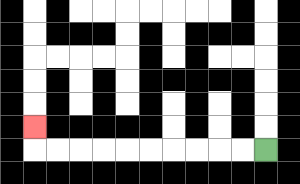{'start': '[11, 6]', 'end': '[1, 5]', 'path_directions': 'L,L,L,L,L,L,L,L,L,L,U', 'path_coordinates': '[[11, 6], [10, 6], [9, 6], [8, 6], [7, 6], [6, 6], [5, 6], [4, 6], [3, 6], [2, 6], [1, 6], [1, 5]]'}